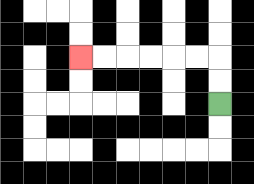{'start': '[9, 4]', 'end': '[3, 2]', 'path_directions': 'U,U,L,L,L,L,L,L', 'path_coordinates': '[[9, 4], [9, 3], [9, 2], [8, 2], [7, 2], [6, 2], [5, 2], [4, 2], [3, 2]]'}